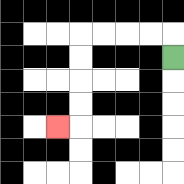{'start': '[7, 2]', 'end': '[2, 5]', 'path_directions': 'U,L,L,L,L,D,D,D,D,L', 'path_coordinates': '[[7, 2], [7, 1], [6, 1], [5, 1], [4, 1], [3, 1], [3, 2], [3, 3], [3, 4], [3, 5], [2, 5]]'}